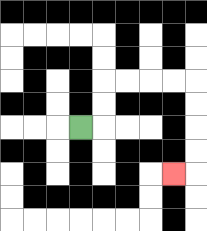{'start': '[3, 5]', 'end': '[7, 7]', 'path_directions': 'R,U,U,R,R,R,R,D,D,D,D,L', 'path_coordinates': '[[3, 5], [4, 5], [4, 4], [4, 3], [5, 3], [6, 3], [7, 3], [8, 3], [8, 4], [8, 5], [8, 6], [8, 7], [7, 7]]'}